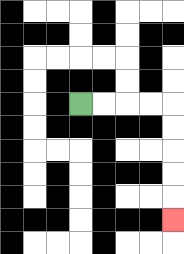{'start': '[3, 4]', 'end': '[7, 9]', 'path_directions': 'R,R,R,R,D,D,D,D,D', 'path_coordinates': '[[3, 4], [4, 4], [5, 4], [6, 4], [7, 4], [7, 5], [7, 6], [7, 7], [7, 8], [7, 9]]'}